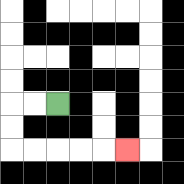{'start': '[2, 4]', 'end': '[5, 6]', 'path_directions': 'L,L,D,D,R,R,R,R,R', 'path_coordinates': '[[2, 4], [1, 4], [0, 4], [0, 5], [0, 6], [1, 6], [2, 6], [3, 6], [4, 6], [5, 6]]'}